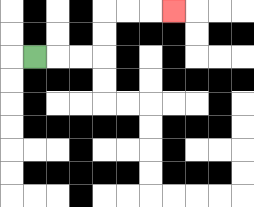{'start': '[1, 2]', 'end': '[7, 0]', 'path_directions': 'R,R,R,U,U,R,R,R', 'path_coordinates': '[[1, 2], [2, 2], [3, 2], [4, 2], [4, 1], [4, 0], [5, 0], [6, 0], [7, 0]]'}